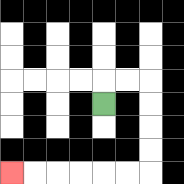{'start': '[4, 4]', 'end': '[0, 7]', 'path_directions': 'U,R,R,D,D,D,D,L,L,L,L,L,L', 'path_coordinates': '[[4, 4], [4, 3], [5, 3], [6, 3], [6, 4], [6, 5], [6, 6], [6, 7], [5, 7], [4, 7], [3, 7], [2, 7], [1, 7], [0, 7]]'}